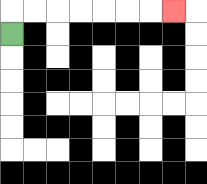{'start': '[0, 1]', 'end': '[7, 0]', 'path_directions': 'U,R,R,R,R,R,R,R', 'path_coordinates': '[[0, 1], [0, 0], [1, 0], [2, 0], [3, 0], [4, 0], [5, 0], [6, 0], [7, 0]]'}